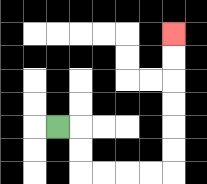{'start': '[2, 5]', 'end': '[7, 1]', 'path_directions': 'R,D,D,R,R,R,R,U,U,U,U,U,U', 'path_coordinates': '[[2, 5], [3, 5], [3, 6], [3, 7], [4, 7], [5, 7], [6, 7], [7, 7], [7, 6], [7, 5], [7, 4], [7, 3], [7, 2], [7, 1]]'}